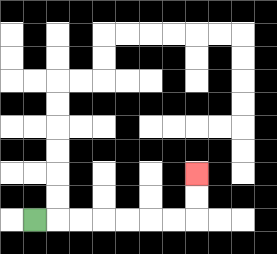{'start': '[1, 9]', 'end': '[8, 7]', 'path_directions': 'R,R,R,R,R,R,R,U,U', 'path_coordinates': '[[1, 9], [2, 9], [3, 9], [4, 9], [5, 9], [6, 9], [7, 9], [8, 9], [8, 8], [8, 7]]'}